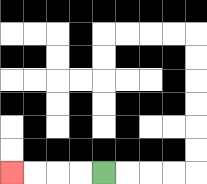{'start': '[4, 7]', 'end': '[0, 7]', 'path_directions': 'L,L,L,L', 'path_coordinates': '[[4, 7], [3, 7], [2, 7], [1, 7], [0, 7]]'}